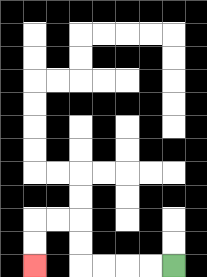{'start': '[7, 11]', 'end': '[1, 11]', 'path_directions': 'L,L,L,L,U,U,L,L,D,D', 'path_coordinates': '[[7, 11], [6, 11], [5, 11], [4, 11], [3, 11], [3, 10], [3, 9], [2, 9], [1, 9], [1, 10], [1, 11]]'}